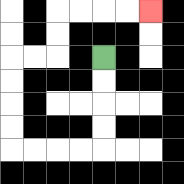{'start': '[4, 2]', 'end': '[6, 0]', 'path_directions': 'D,D,D,D,L,L,L,L,U,U,U,U,R,R,U,U,R,R,R,R', 'path_coordinates': '[[4, 2], [4, 3], [4, 4], [4, 5], [4, 6], [3, 6], [2, 6], [1, 6], [0, 6], [0, 5], [0, 4], [0, 3], [0, 2], [1, 2], [2, 2], [2, 1], [2, 0], [3, 0], [4, 0], [5, 0], [6, 0]]'}